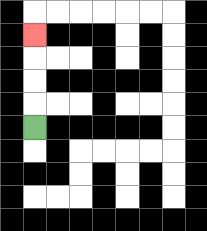{'start': '[1, 5]', 'end': '[1, 1]', 'path_directions': 'U,U,U,U', 'path_coordinates': '[[1, 5], [1, 4], [1, 3], [1, 2], [1, 1]]'}